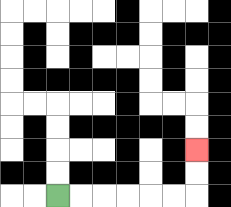{'start': '[2, 8]', 'end': '[8, 6]', 'path_directions': 'R,R,R,R,R,R,U,U', 'path_coordinates': '[[2, 8], [3, 8], [4, 8], [5, 8], [6, 8], [7, 8], [8, 8], [8, 7], [8, 6]]'}